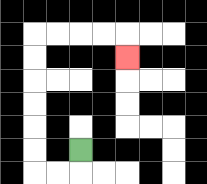{'start': '[3, 6]', 'end': '[5, 2]', 'path_directions': 'D,L,L,U,U,U,U,U,U,R,R,R,R,D', 'path_coordinates': '[[3, 6], [3, 7], [2, 7], [1, 7], [1, 6], [1, 5], [1, 4], [1, 3], [1, 2], [1, 1], [2, 1], [3, 1], [4, 1], [5, 1], [5, 2]]'}